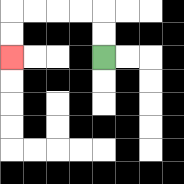{'start': '[4, 2]', 'end': '[0, 2]', 'path_directions': 'U,U,L,L,L,L,D,D', 'path_coordinates': '[[4, 2], [4, 1], [4, 0], [3, 0], [2, 0], [1, 0], [0, 0], [0, 1], [0, 2]]'}